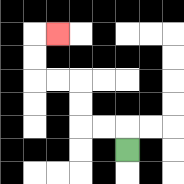{'start': '[5, 6]', 'end': '[2, 1]', 'path_directions': 'U,L,L,U,U,L,L,U,U,R', 'path_coordinates': '[[5, 6], [5, 5], [4, 5], [3, 5], [3, 4], [3, 3], [2, 3], [1, 3], [1, 2], [1, 1], [2, 1]]'}